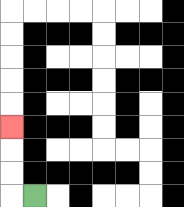{'start': '[1, 8]', 'end': '[0, 5]', 'path_directions': 'L,U,U,U', 'path_coordinates': '[[1, 8], [0, 8], [0, 7], [0, 6], [0, 5]]'}